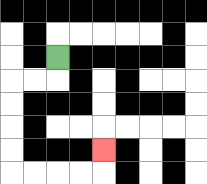{'start': '[2, 2]', 'end': '[4, 6]', 'path_directions': 'D,L,L,D,D,D,D,R,R,R,R,U', 'path_coordinates': '[[2, 2], [2, 3], [1, 3], [0, 3], [0, 4], [0, 5], [0, 6], [0, 7], [1, 7], [2, 7], [3, 7], [4, 7], [4, 6]]'}